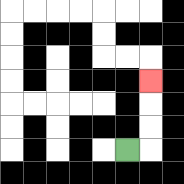{'start': '[5, 6]', 'end': '[6, 3]', 'path_directions': 'R,U,U,U', 'path_coordinates': '[[5, 6], [6, 6], [6, 5], [6, 4], [6, 3]]'}